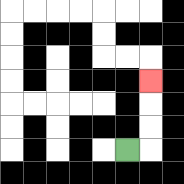{'start': '[5, 6]', 'end': '[6, 3]', 'path_directions': 'R,U,U,U', 'path_coordinates': '[[5, 6], [6, 6], [6, 5], [6, 4], [6, 3]]'}